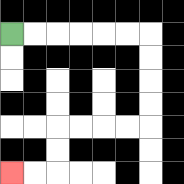{'start': '[0, 1]', 'end': '[0, 7]', 'path_directions': 'R,R,R,R,R,R,D,D,D,D,L,L,L,L,D,D,L,L', 'path_coordinates': '[[0, 1], [1, 1], [2, 1], [3, 1], [4, 1], [5, 1], [6, 1], [6, 2], [6, 3], [6, 4], [6, 5], [5, 5], [4, 5], [3, 5], [2, 5], [2, 6], [2, 7], [1, 7], [0, 7]]'}